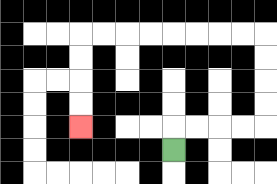{'start': '[7, 6]', 'end': '[3, 5]', 'path_directions': 'U,R,R,R,R,U,U,U,U,L,L,L,L,L,L,L,L,D,D,D,D', 'path_coordinates': '[[7, 6], [7, 5], [8, 5], [9, 5], [10, 5], [11, 5], [11, 4], [11, 3], [11, 2], [11, 1], [10, 1], [9, 1], [8, 1], [7, 1], [6, 1], [5, 1], [4, 1], [3, 1], [3, 2], [3, 3], [3, 4], [3, 5]]'}